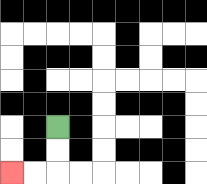{'start': '[2, 5]', 'end': '[0, 7]', 'path_directions': 'D,D,L,L', 'path_coordinates': '[[2, 5], [2, 6], [2, 7], [1, 7], [0, 7]]'}